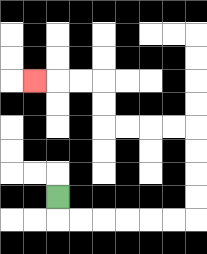{'start': '[2, 8]', 'end': '[1, 3]', 'path_directions': 'D,R,R,R,R,R,R,U,U,U,U,L,L,L,L,U,U,L,L,L', 'path_coordinates': '[[2, 8], [2, 9], [3, 9], [4, 9], [5, 9], [6, 9], [7, 9], [8, 9], [8, 8], [8, 7], [8, 6], [8, 5], [7, 5], [6, 5], [5, 5], [4, 5], [4, 4], [4, 3], [3, 3], [2, 3], [1, 3]]'}